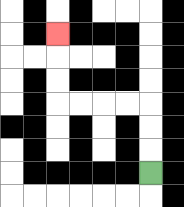{'start': '[6, 7]', 'end': '[2, 1]', 'path_directions': 'U,U,U,L,L,L,L,U,U,U', 'path_coordinates': '[[6, 7], [6, 6], [6, 5], [6, 4], [5, 4], [4, 4], [3, 4], [2, 4], [2, 3], [2, 2], [2, 1]]'}